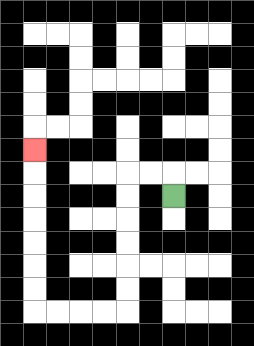{'start': '[7, 8]', 'end': '[1, 6]', 'path_directions': 'U,L,L,D,D,D,D,D,D,L,L,L,L,U,U,U,U,U,U,U', 'path_coordinates': '[[7, 8], [7, 7], [6, 7], [5, 7], [5, 8], [5, 9], [5, 10], [5, 11], [5, 12], [5, 13], [4, 13], [3, 13], [2, 13], [1, 13], [1, 12], [1, 11], [1, 10], [1, 9], [1, 8], [1, 7], [1, 6]]'}